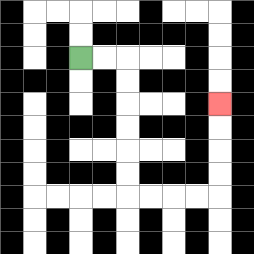{'start': '[3, 2]', 'end': '[9, 4]', 'path_directions': 'R,R,D,D,D,D,D,D,R,R,R,R,U,U,U,U', 'path_coordinates': '[[3, 2], [4, 2], [5, 2], [5, 3], [5, 4], [5, 5], [5, 6], [5, 7], [5, 8], [6, 8], [7, 8], [8, 8], [9, 8], [9, 7], [9, 6], [9, 5], [9, 4]]'}